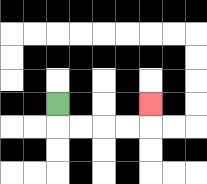{'start': '[2, 4]', 'end': '[6, 4]', 'path_directions': 'D,R,R,R,R,U', 'path_coordinates': '[[2, 4], [2, 5], [3, 5], [4, 5], [5, 5], [6, 5], [6, 4]]'}